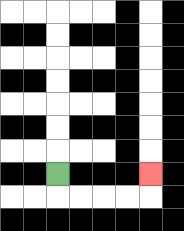{'start': '[2, 7]', 'end': '[6, 7]', 'path_directions': 'D,R,R,R,R,U', 'path_coordinates': '[[2, 7], [2, 8], [3, 8], [4, 8], [5, 8], [6, 8], [6, 7]]'}